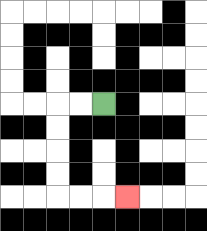{'start': '[4, 4]', 'end': '[5, 8]', 'path_directions': 'L,L,D,D,D,D,R,R,R', 'path_coordinates': '[[4, 4], [3, 4], [2, 4], [2, 5], [2, 6], [2, 7], [2, 8], [3, 8], [4, 8], [5, 8]]'}